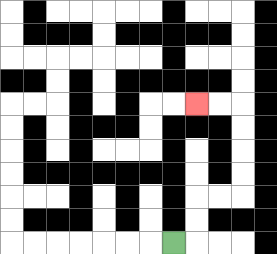{'start': '[7, 10]', 'end': '[8, 4]', 'path_directions': 'R,U,U,R,R,U,U,U,U,L,L', 'path_coordinates': '[[7, 10], [8, 10], [8, 9], [8, 8], [9, 8], [10, 8], [10, 7], [10, 6], [10, 5], [10, 4], [9, 4], [8, 4]]'}